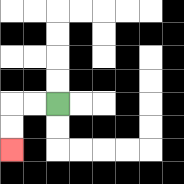{'start': '[2, 4]', 'end': '[0, 6]', 'path_directions': 'L,L,D,D', 'path_coordinates': '[[2, 4], [1, 4], [0, 4], [0, 5], [0, 6]]'}